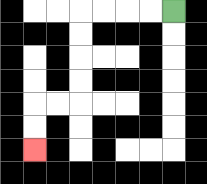{'start': '[7, 0]', 'end': '[1, 6]', 'path_directions': 'L,L,L,L,D,D,D,D,L,L,D,D', 'path_coordinates': '[[7, 0], [6, 0], [5, 0], [4, 0], [3, 0], [3, 1], [3, 2], [3, 3], [3, 4], [2, 4], [1, 4], [1, 5], [1, 6]]'}